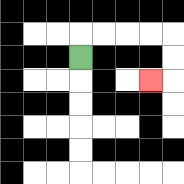{'start': '[3, 2]', 'end': '[6, 3]', 'path_directions': 'U,R,R,R,R,D,D,L', 'path_coordinates': '[[3, 2], [3, 1], [4, 1], [5, 1], [6, 1], [7, 1], [7, 2], [7, 3], [6, 3]]'}